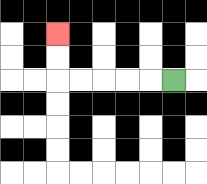{'start': '[7, 3]', 'end': '[2, 1]', 'path_directions': 'L,L,L,L,L,U,U', 'path_coordinates': '[[7, 3], [6, 3], [5, 3], [4, 3], [3, 3], [2, 3], [2, 2], [2, 1]]'}